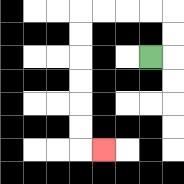{'start': '[6, 2]', 'end': '[4, 6]', 'path_directions': 'R,U,U,L,L,L,L,D,D,D,D,D,D,R', 'path_coordinates': '[[6, 2], [7, 2], [7, 1], [7, 0], [6, 0], [5, 0], [4, 0], [3, 0], [3, 1], [3, 2], [3, 3], [3, 4], [3, 5], [3, 6], [4, 6]]'}